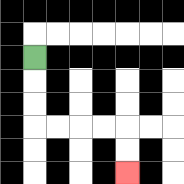{'start': '[1, 2]', 'end': '[5, 7]', 'path_directions': 'D,D,D,R,R,R,R,D,D', 'path_coordinates': '[[1, 2], [1, 3], [1, 4], [1, 5], [2, 5], [3, 5], [4, 5], [5, 5], [5, 6], [5, 7]]'}